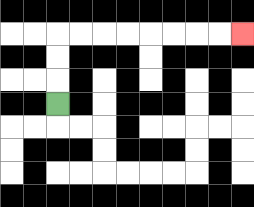{'start': '[2, 4]', 'end': '[10, 1]', 'path_directions': 'U,U,U,R,R,R,R,R,R,R,R', 'path_coordinates': '[[2, 4], [2, 3], [2, 2], [2, 1], [3, 1], [4, 1], [5, 1], [6, 1], [7, 1], [8, 1], [9, 1], [10, 1]]'}